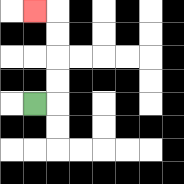{'start': '[1, 4]', 'end': '[1, 0]', 'path_directions': 'R,U,U,U,U,L', 'path_coordinates': '[[1, 4], [2, 4], [2, 3], [2, 2], [2, 1], [2, 0], [1, 0]]'}